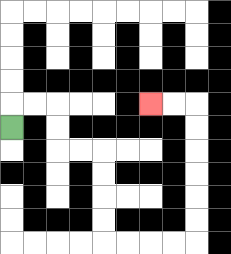{'start': '[0, 5]', 'end': '[6, 4]', 'path_directions': 'U,R,R,D,D,R,R,D,D,D,D,R,R,R,R,U,U,U,U,U,U,L,L', 'path_coordinates': '[[0, 5], [0, 4], [1, 4], [2, 4], [2, 5], [2, 6], [3, 6], [4, 6], [4, 7], [4, 8], [4, 9], [4, 10], [5, 10], [6, 10], [7, 10], [8, 10], [8, 9], [8, 8], [8, 7], [8, 6], [8, 5], [8, 4], [7, 4], [6, 4]]'}